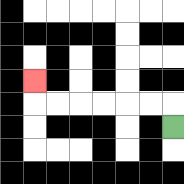{'start': '[7, 5]', 'end': '[1, 3]', 'path_directions': 'U,L,L,L,L,L,L,U', 'path_coordinates': '[[7, 5], [7, 4], [6, 4], [5, 4], [4, 4], [3, 4], [2, 4], [1, 4], [1, 3]]'}